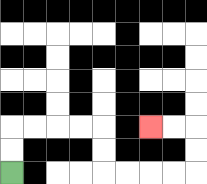{'start': '[0, 7]', 'end': '[6, 5]', 'path_directions': 'U,U,R,R,R,R,D,D,R,R,R,R,U,U,L,L', 'path_coordinates': '[[0, 7], [0, 6], [0, 5], [1, 5], [2, 5], [3, 5], [4, 5], [4, 6], [4, 7], [5, 7], [6, 7], [7, 7], [8, 7], [8, 6], [8, 5], [7, 5], [6, 5]]'}